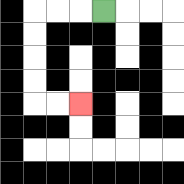{'start': '[4, 0]', 'end': '[3, 4]', 'path_directions': 'L,L,L,D,D,D,D,R,R', 'path_coordinates': '[[4, 0], [3, 0], [2, 0], [1, 0], [1, 1], [1, 2], [1, 3], [1, 4], [2, 4], [3, 4]]'}